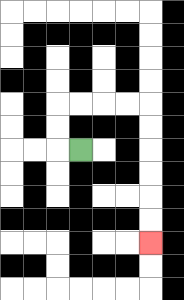{'start': '[3, 6]', 'end': '[6, 10]', 'path_directions': 'L,U,U,R,R,R,R,D,D,D,D,D,D', 'path_coordinates': '[[3, 6], [2, 6], [2, 5], [2, 4], [3, 4], [4, 4], [5, 4], [6, 4], [6, 5], [6, 6], [6, 7], [6, 8], [6, 9], [6, 10]]'}